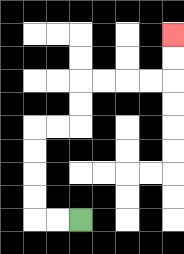{'start': '[3, 9]', 'end': '[7, 1]', 'path_directions': 'L,L,U,U,U,U,R,R,U,U,R,R,R,R,U,U', 'path_coordinates': '[[3, 9], [2, 9], [1, 9], [1, 8], [1, 7], [1, 6], [1, 5], [2, 5], [3, 5], [3, 4], [3, 3], [4, 3], [5, 3], [6, 3], [7, 3], [7, 2], [7, 1]]'}